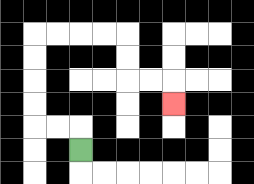{'start': '[3, 6]', 'end': '[7, 4]', 'path_directions': 'U,L,L,U,U,U,U,R,R,R,R,D,D,R,R,D', 'path_coordinates': '[[3, 6], [3, 5], [2, 5], [1, 5], [1, 4], [1, 3], [1, 2], [1, 1], [2, 1], [3, 1], [4, 1], [5, 1], [5, 2], [5, 3], [6, 3], [7, 3], [7, 4]]'}